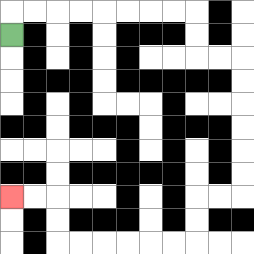{'start': '[0, 1]', 'end': '[0, 8]', 'path_directions': 'U,R,R,R,R,R,R,R,R,D,D,R,R,D,D,D,D,D,D,L,L,D,D,L,L,L,L,L,L,U,U,L,L', 'path_coordinates': '[[0, 1], [0, 0], [1, 0], [2, 0], [3, 0], [4, 0], [5, 0], [6, 0], [7, 0], [8, 0], [8, 1], [8, 2], [9, 2], [10, 2], [10, 3], [10, 4], [10, 5], [10, 6], [10, 7], [10, 8], [9, 8], [8, 8], [8, 9], [8, 10], [7, 10], [6, 10], [5, 10], [4, 10], [3, 10], [2, 10], [2, 9], [2, 8], [1, 8], [0, 8]]'}